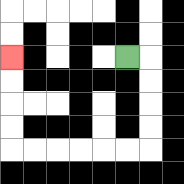{'start': '[5, 2]', 'end': '[0, 2]', 'path_directions': 'R,D,D,D,D,L,L,L,L,L,L,U,U,U,U', 'path_coordinates': '[[5, 2], [6, 2], [6, 3], [6, 4], [6, 5], [6, 6], [5, 6], [4, 6], [3, 6], [2, 6], [1, 6], [0, 6], [0, 5], [0, 4], [0, 3], [0, 2]]'}